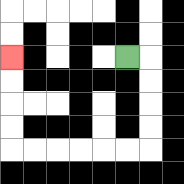{'start': '[5, 2]', 'end': '[0, 2]', 'path_directions': 'R,D,D,D,D,L,L,L,L,L,L,U,U,U,U', 'path_coordinates': '[[5, 2], [6, 2], [6, 3], [6, 4], [6, 5], [6, 6], [5, 6], [4, 6], [3, 6], [2, 6], [1, 6], [0, 6], [0, 5], [0, 4], [0, 3], [0, 2]]'}